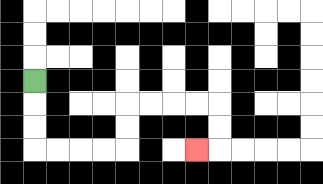{'start': '[1, 3]', 'end': '[8, 6]', 'path_directions': 'D,D,D,R,R,R,R,U,U,R,R,R,R,D,D,L', 'path_coordinates': '[[1, 3], [1, 4], [1, 5], [1, 6], [2, 6], [3, 6], [4, 6], [5, 6], [5, 5], [5, 4], [6, 4], [7, 4], [8, 4], [9, 4], [9, 5], [9, 6], [8, 6]]'}